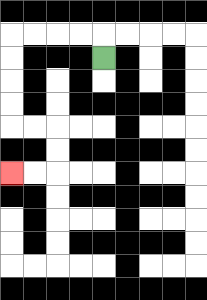{'start': '[4, 2]', 'end': '[0, 7]', 'path_directions': 'U,L,L,L,L,D,D,D,D,R,R,D,D,L,L', 'path_coordinates': '[[4, 2], [4, 1], [3, 1], [2, 1], [1, 1], [0, 1], [0, 2], [0, 3], [0, 4], [0, 5], [1, 5], [2, 5], [2, 6], [2, 7], [1, 7], [0, 7]]'}